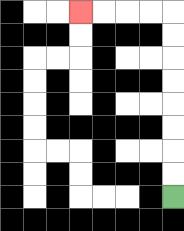{'start': '[7, 8]', 'end': '[3, 0]', 'path_directions': 'U,U,U,U,U,U,U,U,L,L,L,L', 'path_coordinates': '[[7, 8], [7, 7], [7, 6], [7, 5], [7, 4], [7, 3], [7, 2], [7, 1], [7, 0], [6, 0], [5, 0], [4, 0], [3, 0]]'}